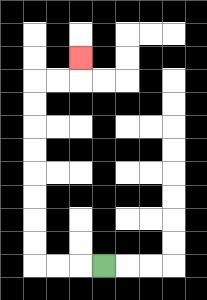{'start': '[4, 11]', 'end': '[3, 2]', 'path_directions': 'L,L,L,U,U,U,U,U,U,U,U,R,R,U', 'path_coordinates': '[[4, 11], [3, 11], [2, 11], [1, 11], [1, 10], [1, 9], [1, 8], [1, 7], [1, 6], [1, 5], [1, 4], [1, 3], [2, 3], [3, 3], [3, 2]]'}